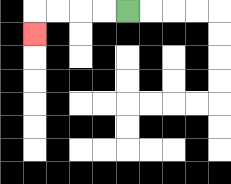{'start': '[5, 0]', 'end': '[1, 1]', 'path_directions': 'L,L,L,L,D', 'path_coordinates': '[[5, 0], [4, 0], [3, 0], [2, 0], [1, 0], [1, 1]]'}